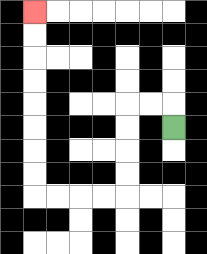{'start': '[7, 5]', 'end': '[1, 0]', 'path_directions': 'U,L,L,D,D,D,D,L,L,L,L,U,U,U,U,U,U,U,U', 'path_coordinates': '[[7, 5], [7, 4], [6, 4], [5, 4], [5, 5], [5, 6], [5, 7], [5, 8], [4, 8], [3, 8], [2, 8], [1, 8], [1, 7], [1, 6], [1, 5], [1, 4], [1, 3], [1, 2], [1, 1], [1, 0]]'}